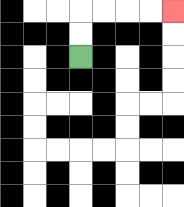{'start': '[3, 2]', 'end': '[7, 0]', 'path_directions': 'U,U,R,R,R,R', 'path_coordinates': '[[3, 2], [3, 1], [3, 0], [4, 0], [5, 0], [6, 0], [7, 0]]'}